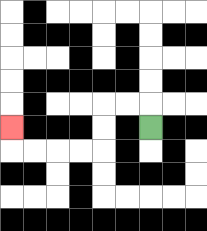{'start': '[6, 5]', 'end': '[0, 5]', 'path_directions': 'U,L,L,D,D,L,L,L,L,U', 'path_coordinates': '[[6, 5], [6, 4], [5, 4], [4, 4], [4, 5], [4, 6], [3, 6], [2, 6], [1, 6], [0, 6], [0, 5]]'}